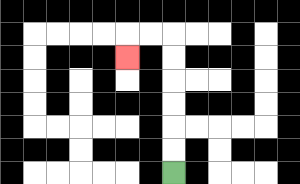{'start': '[7, 7]', 'end': '[5, 2]', 'path_directions': 'U,U,U,U,U,U,L,L,D', 'path_coordinates': '[[7, 7], [7, 6], [7, 5], [7, 4], [7, 3], [7, 2], [7, 1], [6, 1], [5, 1], [5, 2]]'}